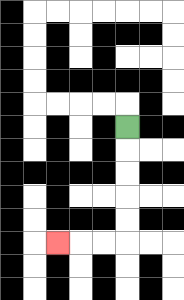{'start': '[5, 5]', 'end': '[2, 10]', 'path_directions': 'D,D,D,D,D,L,L,L', 'path_coordinates': '[[5, 5], [5, 6], [5, 7], [5, 8], [5, 9], [5, 10], [4, 10], [3, 10], [2, 10]]'}